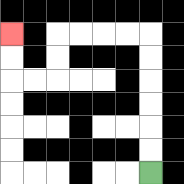{'start': '[6, 7]', 'end': '[0, 1]', 'path_directions': 'U,U,U,U,U,U,L,L,L,L,D,D,L,L,U,U', 'path_coordinates': '[[6, 7], [6, 6], [6, 5], [6, 4], [6, 3], [6, 2], [6, 1], [5, 1], [4, 1], [3, 1], [2, 1], [2, 2], [2, 3], [1, 3], [0, 3], [0, 2], [0, 1]]'}